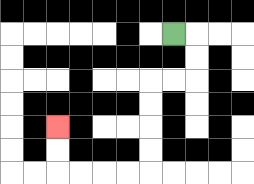{'start': '[7, 1]', 'end': '[2, 5]', 'path_directions': 'R,D,D,L,L,D,D,D,D,L,L,L,L,U,U', 'path_coordinates': '[[7, 1], [8, 1], [8, 2], [8, 3], [7, 3], [6, 3], [6, 4], [6, 5], [6, 6], [6, 7], [5, 7], [4, 7], [3, 7], [2, 7], [2, 6], [2, 5]]'}